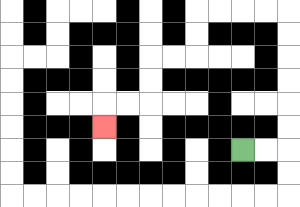{'start': '[10, 6]', 'end': '[4, 5]', 'path_directions': 'R,R,U,U,U,U,U,U,L,L,L,L,D,D,L,L,D,D,L,L,D', 'path_coordinates': '[[10, 6], [11, 6], [12, 6], [12, 5], [12, 4], [12, 3], [12, 2], [12, 1], [12, 0], [11, 0], [10, 0], [9, 0], [8, 0], [8, 1], [8, 2], [7, 2], [6, 2], [6, 3], [6, 4], [5, 4], [4, 4], [4, 5]]'}